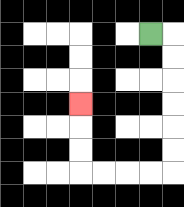{'start': '[6, 1]', 'end': '[3, 4]', 'path_directions': 'R,D,D,D,D,D,D,L,L,L,L,U,U,U', 'path_coordinates': '[[6, 1], [7, 1], [7, 2], [7, 3], [7, 4], [7, 5], [7, 6], [7, 7], [6, 7], [5, 7], [4, 7], [3, 7], [3, 6], [3, 5], [3, 4]]'}